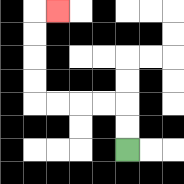{'start': '[5, 6]', 'end': '[2, 0]', 'path_directions': 'U,U,L,L,L,L,U,U,U,U,R', 'path_coordinates': '[[5, 6], [5, 5], [5, 4], [4, 4], [3, 4], [2, 4], [1, 4], [1, 3], [1, 2], [1, 1], [1, 0], [2, 0]]'}